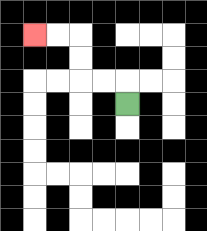{'start': '[5, 4]', 'end': '[1, 1]', 'path_directions': 'U,L,L,U,U,L,L', 'path_coordinates': '[[5, 4], [5, 3], [4, 3], [3, 3], [3, 2], [3, 1], [2, 1], [1, 1]]'}